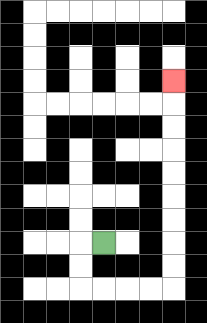{'start': '[4, 10]', 'end': '[7, 3]', 'path_directions': 'L,D,D,R,R,R,R,U,U,U,U,U,U,U,U,U', 'path_coordinates': '[[4, 10], [3, 10], [3, 11], [3, 12], [4, 12], [5, 12], [6, 12], [7, 12], [7, 11], [7, 10], [7, 9], [7, 8], [7, 7], [7, 6], [7, 5], [7, 4], [7, 3]]'}